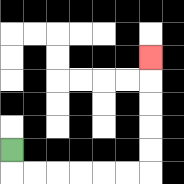{'start': '[0, 6]', 'end': '[6, 2]', 'path_directions': 'D,R,R,R,R,R,R,U,U,U,U,U', 'path_coordinates': '[[0, 6], [0, 7], [1, 7], [2, 7], [3, 7], [4, 7], [5, 7], [6, 7], [6, 6], [6, 5], [6, 4], [6, 3], [6, 2]]'}